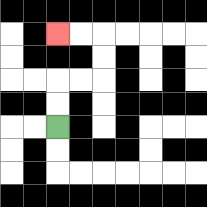{'start': '[2, 5]', 'end': '[2, 1]', 'path_directions': 'U,U,R,R,U,U,L,L', 'path_coordinates': '[[2, 5], [2, 4], [2, 3], [3, 3], [4, 3], [4, 2], [4, 1], [3, 1], [2, 1]]'}